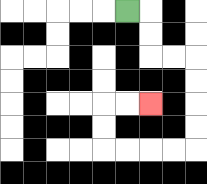{'start': '[5, 0]', 'end': '[6, 4]', 'path_directions': 'R,D,D,R,R,D,D,D,D,L,L,L,L,U,U,R,R', 'path_coordinates': '[[5, 0], [6, 0], [6, 1], [6, 2], [7, 2], [8, 2], [8, 3], [8, 4], [8, 5], [8, 6], [7, 6], [6, 6], [5, 6], [4, 6], [4, 5], [4, 4], [5, 4], [6, 4]]'}